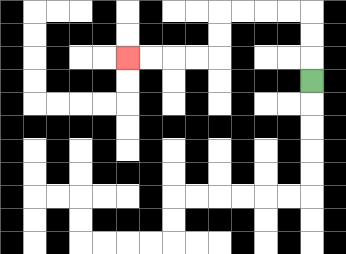{'start': '[13, 3]', 'end': '[5, 2]', 'path_directions': 'U,U,U,L,L,L,L,D,D,L,L,L,L', 'path_coordinates': '[[13, 3], [13, 2], [13, 1], [13, 0], [12, 0], [11, 0], [10, 0], [9, 0], [9, 1], [9, 2], [8, 2], [7, 2], [6, 2], [5, 2]]'}